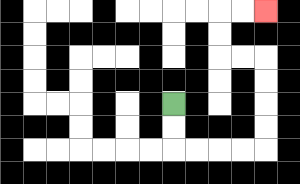{'start': '[7, 4]', 'end': '[11, 0]', 'path_directions': 'D,D,R,R,R,R,U,U,U,U,L,L,U,U,R,R', 'path_coordinates': '[[7, 4], [7, 5], [7, 6], [8, 6], [9, 6], [10, 6], [11, 6], [11, 5], [11, 4], [11, 3], [11, 2], [10, 2], [9, 2], [9, 1], [9, 0], [10, 0], [11, 0]]'}